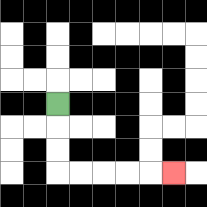{'start': '[2, 4]', 'end': '[7, 7]', 'path_directions': 'D,D,D,R,R,R,R,R', 'path_coordinates': '[[2, 4], [2, 5], [2, 6], [2, 7], [3, 7], [4, 7], [5, 7], [6, 7], [7, 7]]'}